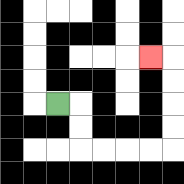{'start': '[2, 4]', 'end': '[6, 2]', 'path_directions': 'R,D,D,R,R,R,R,U,U,U,U,L', 'path_coordinates': '[[2, 4], [3, 4], [3, 5], [3, 6], [4, 6], [5, 6], [6, 6], [7, 6], [7, 5], [7, 4], [7, 3], [7, 2], [6, 2]]'}